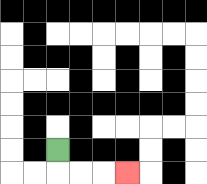{'start': '[2, 6]', 'end': '[5, 7]', 'path_directions': 'D,R,R,R', 'path_coordinates': '[[2, 6], [2, 7], [3, 7], [4, 7], [5, 7]]'}